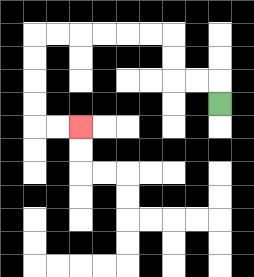{'start': '[9, 4]', 'end': '[3, 5]', 'path_directions': 'U,L,L,U,U,L,L,L,L,L,L,D,D,D,D,R,R', 'path_coordinates': '[[9, 4], [9, 3], [8, 3], [7, 3], [7, 2], [7, 1], [6, 1], [5, 1], [4, 1], [3, 1], [2, 1], [1, 1], [1, 2], [1, 3], [1, 4], [1, 5], [2, 5], [3, 5]]'}